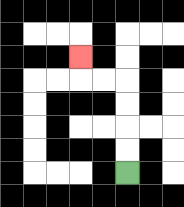{'start': '[5, 7]', 'end': '[3, 2]', 'path_directions': 'U,U,U,U,L,L,U', 'path_coordinates': '[[5, 7], [5, 6], [5, 5], [5, 4], [5, 3], [4, 3], [3, 3], [3, 2]]'}